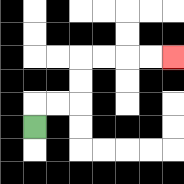{'start': '[1, 5]', 'end': '[7, 2]', 'path_directions': 'U,R,R,U,U,R,R,R,R', 'path_coordinates': '[[1, 5], [1, 4], [2, 4], [3, 4], [3, 3], [3, 2], [4, 2], [5, 2], [6, 2], [7, 2]]'}